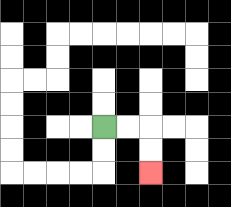{'start': '[4, 5]', 'end': '[6, 7]', 'path_directions': 'R,R,D,D', 'path_coordinates': '[[4, 5], [5, 5], [6, 5], [6, 6], [6, 7]]'}